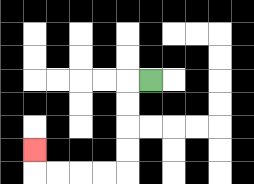{'start': '[6, 3]', 'end': '[1, 6]', 'path_directions': 'L,D,D,D,D,L,L,L,L,U', 'path_coordinates': '[[6, 3], [5, 3], [5, 4], [5, 5], [5, 6], [5, 7], [4, 7], [3, 7], [2, 7], [1, 7], [1, 6]]'}